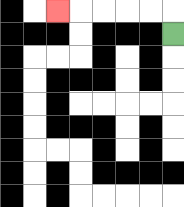{'start': '[7, 1]', 'end': '[2, 0]', 'path_directions': 'U,L,L,L,L,L', 'path_coordinates': '[[7, 1], [7, 0], [6, 0], [5, 0], [4, 0], [3, 0], [2, 0]]'}